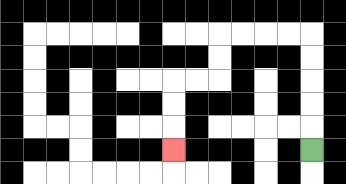{'start': '[13, 6]', 'end': '[7, 6]', 'path_directions': 'U,U,U,U,U,L,L,L,L,D,D,L,L,D,D,D', 'path_coordinates': '[[13, 6], [13, 5], [13, 4], [13, 3], [13, 2], [13, 1], [12, 1], [11, 1], [10, 1], [9, 1], [9, 2], [9, 3], [8, 3], [7, 3], [7, 4], [7, 5], [7, 6]]'}